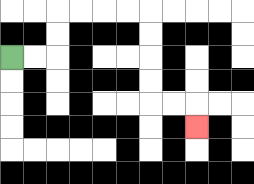{'start': '[0, 2]', 'end': '[8, 5]', 'path_directions': 'R,R,U,U,R,R,R,R,D,D,D,D,R,R,D', 'path_coordinates': '[[0, 2], [1, 2], [2, 2], [2, 1], [2, 0], [3, 0], [4, 0], [5, 0], [6, 0], [6, 1], [6, 2], [6, 3], [6, 4], [7, 4], [8, 4], [8, 5]]'}